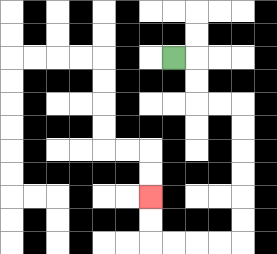{'start': '[7, 2]', 'end': '[6, 8]', 'path_directions': 'R,D,D,R,R,D,D,D,D,D,D,L,L,L,L,U,U', 'path_coordinates': '[[7, 2], [8, 2], [8, 3], [8, 4], [9, 4], [10, 4], [10, 5], [10, 6], [10, 7], [10, 8], [10, 9], [10, 10], [9, 10], [8, 10], [7, 10], [6, 10], [6, 9], [6, 8]]'}